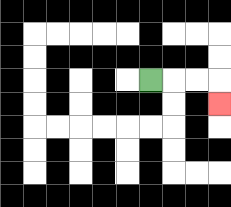{'start': '[6, 3]', 'end': '[9, 4]', 'path_directions': 'R,R,R,D', 'path_coordinates': '[[6, 3], [7, 3], [8, 3], [9, 3], [9, 4]]'}